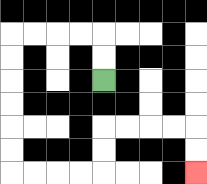{'start': '[4, 3]', 'end': '[8, 7]', 'path_directions': 'U,U,L,L,L,L,D,D,D,D,D,D,R,R,R,R,U,U,R,R,R,R,D,D', 'path_coordinates': '[[4, 3], [4, 2], [4, 1], [3, 1], [2, 1], [1, 1], [0, 1], [0, 2], [0, 3], [0, 4], [0, 5], [0, 6], [0, 7], [1, 7], [2, 7], [3, 7], [4, 7], [4, 6], [4, 5], [5, 5], [6, 5], [7, 5], [8, 5], [8, 6], [8, 7]]'}